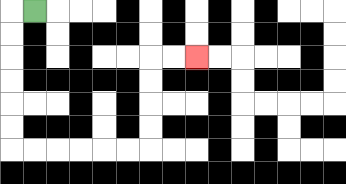{'start': '[1, 0]', 'end': '[8, 2]', 'path_directions': 'L,D,D,D,D,D,D,R,R,R,R,R,R,U,U,U,U,R,R', 'path_coordinates': '[[1, 0], [0, 0], [0, 1], [0, 2], [0, 3], [0, 4], [0, 5], [0, 6], [1, 6], [2, 6], [3, 6], [4, 6], [5, 6], [6, 6], [6, 5], [6, 4], [6, 3], [6, 2], [7, 2], [8, 2]]'}